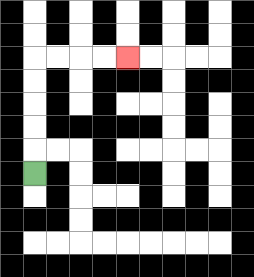{'start': '[1, 7]', 'end': '[5, 2]', 'path_directions': 'U,U,U,U,U,R,R,R,R', 'path_coordinates': '[[1, 7], [1, 6], [1, 5], [1, 4], [1, 3], [1, 2], [2, 2], [3, 2], [4, 2], [5, 2]]'}